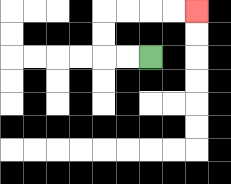{'start': '[6, 2]', 'end': '[8, 0]', 'path_directions': 'L,L,U,U,R,R,R,R', 'path_coordinates': '[[6, 2], [5, 2], [4, 2], [4, 1], [4, 0], [5, 0], [6, 0], [7, 0], [8, 0]]'}